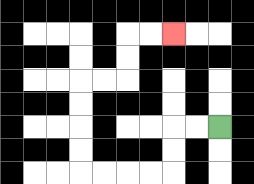{'start': '[9, 5]', 'end': '[7, 1]', 'path_directions': 'L,L,D,D,L,L,L,L,U,U,U,U,R,R,U,U,R,R', 'path_coordinates': '[[9, 5], [8, 5], [7, 5], [7, 6], [7, 7], [6, 7], [5, 7], [4, 7], [3, 7], [3, 6], [3, 5], [3, 4], [3, 3], [4, 3], [5, 3], [5, 2], [5, 1], [6, 1], [7, 1]]'}